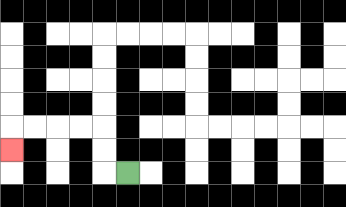{'start': '[5, 7]', 'end': '[0, 6]', 'path_directions': 'L,U,U,L,L,L,L,D', 'path_coordinates': '[[5, 7], [4, 7], [4, 6], [4, 5], [3, 5], [2, 5], [1, 5], [0, 5], [0, 6]]'}